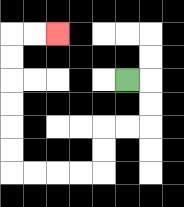{'start': '[5, 3]', 'end': '[2, 1]', 'path_directions': 'R,D,D,L,L,D,D,L,L,L,L,U,U,U,U,U,U,R,R', 'path_coordinates': '[[5, 3], [6, 3], [6, 4], [6, 5], [5, 5], [4, 5], [4, 6], [4, 7], [3, 7], [2, 7], [1, 7], [0, 7], [0, 6], [0, 5], [0, 4], [0, 3], [0, 2], [0, 1], [1, 1], [2, 1]]'}